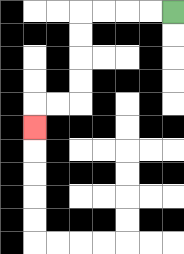{'start': '[7, 0]', 'end': '[1, 5]', 'path_directions': 'L,L,L,L,D,D,D,D,L,L,D', 'path_coordinates': '[[7, 0], [6, 0], [5, 0], [4, 0], [3, 0], [3, 1], [3, 2], [3, 3], [3, 4], [2, 4], [1, 4], [1, 5]]'}